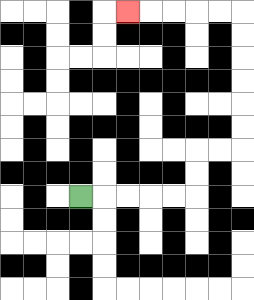{'start': '[3, 8]', 'end': '[5, 0]', 'path_directions': 'R,R,R,R,R,U,U,R,R,U,U,U,U,U,U,L,L,L,L,L', 'path_coordinates': '[[3, 8], [4, 8], [5, 8], [6, 8], [7, 8], [8, 8], [8, 7], [8, 6], [9, 6], [10, 6], [10, 5], [10, 4], [10, 3], [10, 2], [10, 1], [10, 0], [9, 0], [8, 0], [7, 0], [6, 0], [5, 0]]'}